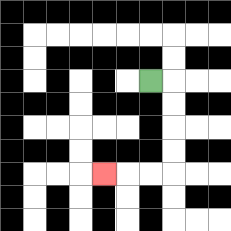{'start': '[6, 3]', 'end': '[4, 7]', 'path_directions': 'R,D,D,D,D,L,L,L', 'path_coordinates': '[[6, 3], [7, 3], [7, 4], [7, 5], [7, 6], [7, 7], [6, 7], [5, 7], [4, 7]]'}